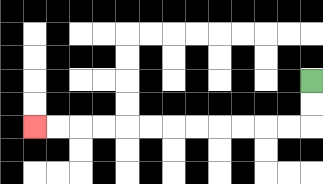{'start': '[13, 3]', 'end': '[1, 5]', 'path_directions': 'D,D,L,L,L,L,L,L,L,L,L,L,L,L', 'path_coordinates': '[[13, 3], [13, 4], [13, 5], [12, 5], [11, 5], [10, 5], [9, 5], [8, 5], [7, 5], [6, 5], [5, 5], [4, 5], [3, 5], [2, 5], [1, 5]]'}